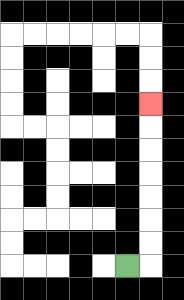{'start': '[5, 11]', 'end': '[6, 4]', 'path_directions': 'R,U,U,U,U,U,U,U', 'path_coordinates': '[[5, 11], [6, 11], [6, 10], [6, 9], [6, 8], [6, 7], [6, 6], [6, 5], [6, 4]]'}